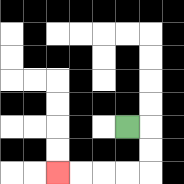{'start': '[5, 5]', 'end': '[2, 7]', 'path_directions': 'R,D,D,L,L,L,L', 'path_coordinates': '[[5, 5], [6, 5], [6, 6], [6, 7], [5, 7], [4, 7], [3, 7], [2, 7]]'}